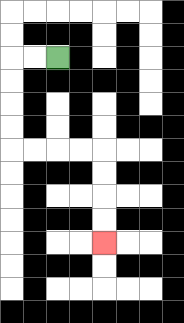{'start': '[2, 2]', 'end': '[4, 10]', 'path_directions': 'L,L,D,D,D,D,R,R,R,R,D,D,D,D', 'path_coordinates': '[[2, 2], [1, 2], [0, 2], [0, 3], [0, 4], [0, 5], [0, 6], [1, 6], [2, 6], [3, 6], [4, 6], [4, 7], [4, 8], [4, 9], [4, 10]]'}